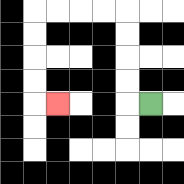{'start': '[6, 4]', 'end': '[2, 4]', 'path_directions': 'L,U,U,U,U,L,L,L,L,D,D,D,D,R', 'path_coordinates': '[[6, 4], [5, 4], [5, 3], [5, 2], [5, 1], [5, 0], [4, 0], [3, 0], [2, 0], [1, 0], [1, 1], [1, 2], [1, 3], [1, 4], [2, 4]]'}